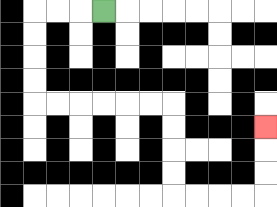{'start': '[4, 0]', 'end': '[11, 5]', 'path_directions': 'L,L,L,D,D,D,D,R,R,R,R,R,R,D,D,D,D,R,R,R,R,U,U,U', 'path_coordinates': '[[4, 0], [3, 0], [2, 0], [1, 0], [1, 1], [1, 2], [1, 3], [1, 4], [2, 4], [3, 4], [4, 4], [5, 4], [6, 4], [7, 4], [7, 5], [7, 6], [7, 7], [7, 8], [8, 8], [9, 8], [10, 8], [11, 8], [11, 7], [11, 6], [11, 5]]'}